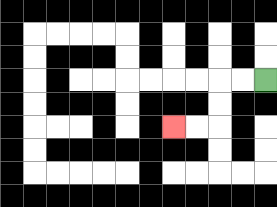{'start': '[11, 3]', 'end': '[7, 5]', 'path_directions': 'L,L,D,D,L,L', 'path_coordinates': '[[11, 3], [10, 3], [9, 3], [9, 4], [9, 5], [8, 5], [7, 5]]'}